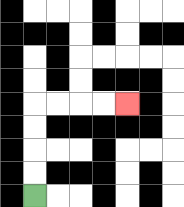{'start': '[1, 8]', 'end': '[5, 4]', 'path_directions': 'U,U,U,U,R,R,R,R', 'path_coordinates': '[[1, 8], [1, 7], [1, 6], [1, 5], [1, 4], [2, 4], [3, 4], [4, 4], [5, 4]]'}